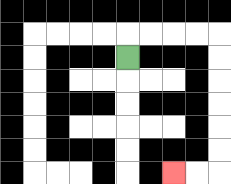{'start': '[5, 2]', 'end': '[7, 7]', 'path_directions': 'U,R,R,R,R,D,D,D,D,D,D,L,L', 'path_coordinates': '[[5, 2], [5, 1], [6, 1], [7, 1], [8, 1], [9, 1], [9, 2], [9, 3], [9, 4], [9, 5], [9, 6], [9, 7], [8, 7], [7, 7]]'}